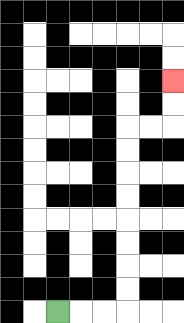{'start': '[2, 13]', 'end': '[7, 3]', 'path_directions': 'R,R,R,U,U,U,U,U,U,U,U,R,R,U,U', 'path_coordinates': '[[2, 13], [3, 13], [4, 13], [5, 13], [5, 12], [5, 11], [5, 10], [5, 9], [5, 8], [5, 7], [5, 6], [5, 5], [6, 5], [7, 5], [7, 4], [7, 3]]'}